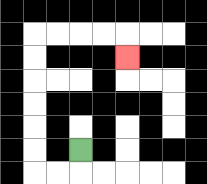{'start': '[3, 6]', 'end': '[5, 2]', 'path_directions': 'D,L,L,U,U,U,U,U,U,R,R,R,R,D', 'path_coordinates': '[[3, 6], [3, 7], [2, 7], [1, 7], [1, 6], [1, 5], [1, 4], [1, 3], [1, 2], [1, 1], [2, 1], [3, 1], [4, 1], [5, 1], [5, 2]]'}